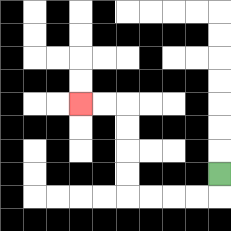{'start': '[9, 7]', 'end': '[3, 4]', 'path_directions': 'D,L,L,L,L,U,U,U,U,L,L', 'path_coordinates': '[[9, 7], [9, 8], [8, 8], [7, 8], [6, 8], [5, 8], [5, 7], [5, 6], [5, 5], [5, 4], [4, 4], [3, 4]]'}